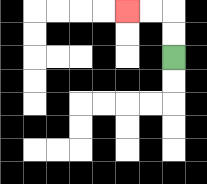{'start': '[7, 2]', 'end': '[5, 0]', 'path_directions': 'U,U,L,L', 'path_coordinates': '[[7, 2], [7, 1], [7, 0], [6, 0], [5, 0]]'}